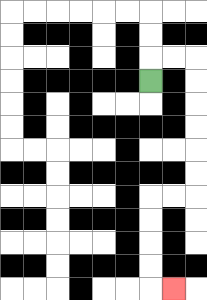{'start': '[6, 3]', 'end': '[7, 12]', 'path_directions': 'U,R,R,D,D,D,D,D,D,L,L,D,D,D,D,R', 'path_coordinates': '[[6, 3], [6, 2], [7, 2], [8, 2], [8, 3], [8, 4], [8, 5], [8, 6], [8, 7], [8, 8], [7, 8], [6, 8], [6, 9], [6, 10], [6, 11], [6, 12], [7, 12]]'}